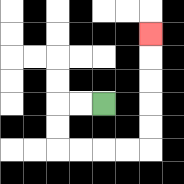{'start': '[4, 4]', 'end': '[6, 1]', 'path_directions': 'L,L,D,D,R,R,R,R,U,U,U,U,U', 'path_coordinates': '[[4, 4], [3, 4], [2, 4], [2, 5], [2, 6], [3, 6], [4, 6], [5, 6], [6, 6], [6, 5], [6, 4], [6, 3], [6, 2], [6, 1]]'}